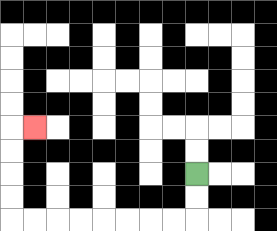{'start': '[8, 7]', 'end': '[1, 5]', 'path_directions': 'D,D,L,L,L,L,L,L,L,L,U,U,U,U,R', 'path_coordinates': '[[8, 7], [8, 8], [8, 9], [7, 9], [6, 9], [5, 9], [4, 9], [3, 9], [2, 9], [1, 9], [0, 9], [0, 8], [0, 7], [0, 6], [0, 5], [1, 5]]'}